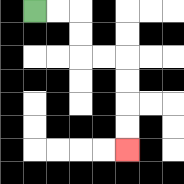{'start': '[1, 0]', 'end': '[5, 6]', 'path_directions': 'R,R,D,D,R,R,D,D,D,D', 'path_coordinates': '[[1, 0], [2, 0], [3, 0], [3, 1], [3, 2], [4, 2], [5, 2], [5, 3], [5, 4], [5, 5], [5, 6]]'}